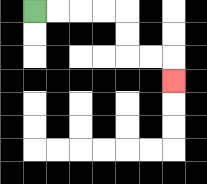{'start': '[1, 0]', 'end': '[7, 3]', 'path_directions': 'R,R,R,R,D,D,R,R,D', 'path_coordinates': '[[1, 0], [2, 0], [3, 0], [4, 0], [5, 0], [5, 1], [5, 2], [6, 2], [7, 2], [7, 3]]'}